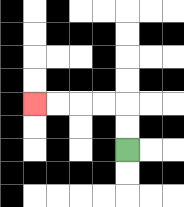{'start': '[5, 6]', 'end': '[1, 4]', 'path_directions': 'U,U,L,L,L,L', 'path_coordinates': '[[5, 6], [5, 5], [5, 4], [4, 4], [3, 4], [2, 4], [1, 4]]'}